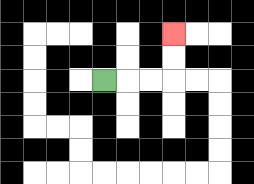{'start': '[4, 3]', 'end': '[7, 1]', 'path_directions': 'R,R,R,U,U', 'path_coordinates': '[[4, 3], [5, 3], [6, 3], [7, 3], [7, 2], [7, 1]]'}